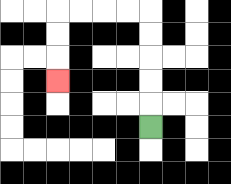{'start': '[6, 5]', 'end': '[2, 3]', 'path_directions': 'U,U,U,U,U,L,L,L,L,D,D,D', 'path_coordinates': '[[6, 5], [6, 4], [6, 3], [6, 2], [6, 1], [6, 0], [5, 0], [4, 0], [3, 0], [2, 0], [2, 1], [2, 2], [2, 3]]'}